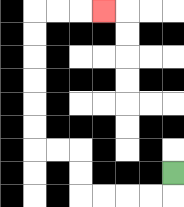{'start': '[7, 7]', 'end': '[4, 0]', 'path_directions': 'D,L,L,L,L,U,U,L,L,U,U,U,U,U,U,R,R,R', 'path_coordinates': '[[7, 7], [7, 8], [6, 8], [5, 8], [4, 8], [3, 8], [3, 7], [3, 6], [2, 6], [1, 6], [1, 5], [1, 4], [1, 3], [1, 2], [1, 1], [1, 0], [2, 0], [3, 0], [4, 0]]'}